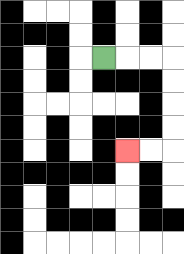{'start': '[4, 2]', 'end': '[5, 6]', 'path_directions': 'R,R,R,D,D,D,D,L,L', 'path_coordinates': '[[4, 2], [5, 2], [6, 2], [7, 2], [7, 3], [7, 4], [7, 5], [7, 6], [6, 6], [5, 6]]'}